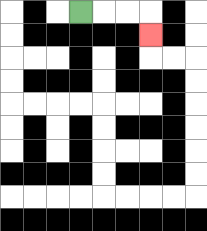{'start': '[3, 0]', 'end': '[6, 1]', 'path_directions': 'R,R,R,D', 'path_coordinates': '[[3, 0], [4, 0], [5, 0], [6, 0], [6, 1]]'}